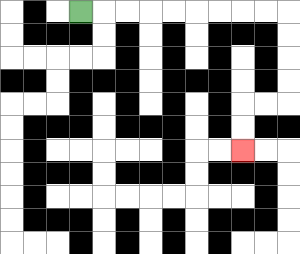{'start': '[3, 0]', 'end': '[10, 6]', 'path_directions': 'R,R,R,R,R,R,R,R,R,D,D,D,D,L,L,D,D', 'path_coordinates': '[[3, 0], [4, 0], [5, 0], [6, 0], [7, 0], [8, 0], [9, 0], [10, 0], [11, 0], [12, 0], [12, 1], [12, 2], [12, 3], [12, 4], [11, 4], [10, 4], [10, 5], [10, 6]]'}